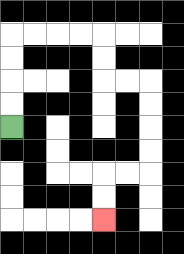{'start': '[0, 5]', 'end': '[4, 9]', 'path_directions': 'U,U,U,U,R,R,R,R,D,D,R,R,D,D,D,D,L,L,D,D', 'path_coordinates': '[[0, 5], [0, 4], [0, 3], [0, 2], [0, 1], [1, 1], [2, 1], [3, 1], [4, 1], [4, 2], [4, 3], [5, 3], [6, 3], [6, 4], [6, 5], [6, 6], [6, 7], [5, 7], [4, 7], [4, 8], [4, 9]]'}